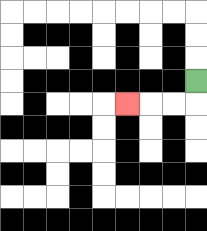{'start': '[8, 3]', 'end': '[5, 4]', 'path_directions': 'D,L,L,L', 'path_coordinates': '[[8, 3], [8, 4], [7, 4], [6, 4], [5, 4]]'}